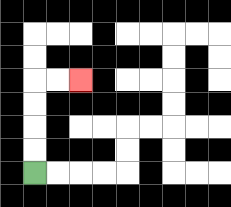{'start': '[1, 7]', 'end': '[3, 3]', 'path_directions': 'U,U,U,U,R,R', 'path_coordinates': '[[1, 7], [1, 6], [1, 5], [1, 4], [1, 3], [2, 3], [3, 3]]'}